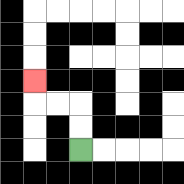{'start': '[3, 6]', 'end': '[1, 3]', 'path_directions': 'U,U,L,L,U', 'path_coordinates': '[[3, 6], [3, 5], [3, 4], [2, 4], [1, 4], [1, 3]]'}